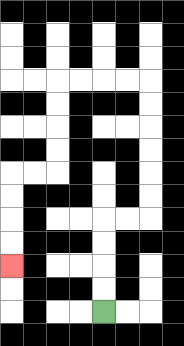{'start': '[4, 13]', 'end': '[0, 11]', 'path_directions': 'U,U,U,U,R,R,U,U,U,U,U,U,L,L,L,L,D,D,D,D,L,L,D,D,D,D', 'path_coordinates': '[[4, 13], [4, 12], [4, 11], [4, 10], [4, 9], [5, 9], [6, 9], [6, 8], [6, 7], [6, 6], [6, 5], [6, 4], [6, 3], [5, 3], [4, 3], [3, 3], [2, 3], [2, 4], [2, 5], [2, 6], [2, 7], [1, 7], [0, 7], [0, 8], [0, 9], [0, 10], [0, 11]]'}